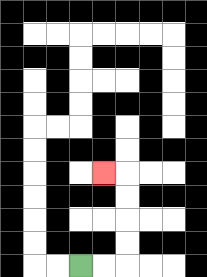{'start': '[3, 11]', 'end': '[4, 7]', 'path_directions': 'R,R,U,U,U,U,L', 'path_coordinates': '[[3, 11], [4, 11], [5, 11], [5, 10], [5, 9], [5, 8], [5, 7], [4, 7]]'}